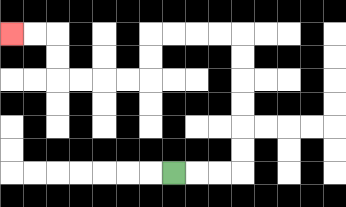{'start': '[7, 7]', 'end': '[0, 1]', 'path_directions': 'R,R,R,U,U,U,U,U,U,L,L,L,L,D,D,L,L,L,L,U,U,L,L', 'path_coordinates': '[[7, 7], [8, 7], [9, 7], [10, 7], [10, 6], [10, 5], [10, 4], [10, 3], [10, 2], [10, 1], [9, 1], [8, 1], [7, 1], [6, 1], [6, 2], [6, 3], [5, 3], [4, 3], [3, 3], [2, 3], [2, 2], [2, 1], [1, 1], [0, 1]]'}